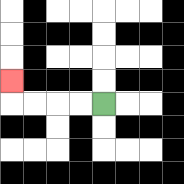{'start': '[4, 4]', 'end': '[0, 3]', 'path_directions': 'L,L,L,L,U', 'path_coordinates': '[[4, 4], [3, 4], [2, 4], [1, 4], [0, 4], [0, 3]]'}